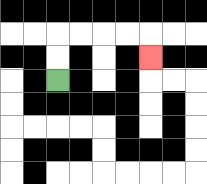{'start': '[2, 3]', 'end': '[6, 2]', 'path_directions': 'U,U,R,R,R,R,D', 'path_coordinates': '[[2, 3], [2, 2], [2, 1], [3, 1], [4, 1], [5, 1], [6, 1], [6, 2]]'}